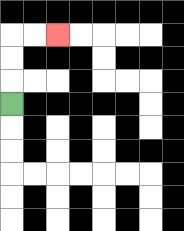{'start': '[0, 4]', 'end': '[2, 1]', 'path_directions': 'U,U,U,R,R', 'path_coordinates': '[[0, 4], [0, 3], [0, 2], [0, 1], [1, 1], [2, 1]]'}